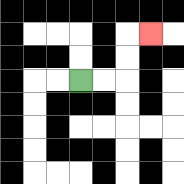{'start': '[3, 3]', 'end': '[6, 1]', 'path_directions': 'R,R,U,U,R', 'path_coordinates': '[[3, 3], [4, 3], [5, 3], [5, 2], [5, 1], [6, 1]]'}